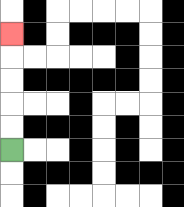{'start': '[0, 6]', 'end': '[0, 1]', 'path_directions': 'U,U,U,U,U', 'path_coordinates': '[[0, 6], [0, 5], [0, 4], [0, 3], [0, 2], [0, 1]]'}